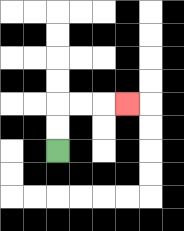{'start': '[2, 6]', 'end': '[5, 4]', 'path_directions': 'U,U,R,R,R', 'path_coordinates': '[[2, 6], [2, 5], [2, 4], [3, 4], [4, 4], [5, 4]]'}